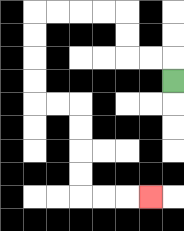{'start': '[7, 3]', 'end': '[6, 8]', 'path_directions': 'U,L,L,U,U,L,L,L,L,D,D,D,D,R,R,D,D,D,D,R,R,R', 'path_coordinates': '[[7, 3], [7, 2], [6, 2], [5, 2], [5, 1], [5, 0], [4, 0], [3, 0], [2, 0], [1, 0], [1, 1], [1, 2], [1, 3], [1, 4], [2, 4], [3, 4], [3, 5], [3, 6], [3, 7], [3, 8], [4, 8], [5, 8], [6, 8]]'}